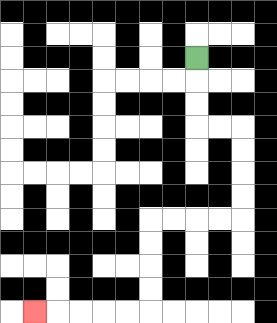{'start': '[8, 2]', 'end': '[1, 13]', 'path_directions': 'D,D,D,R,R,D,D,D,D,L,L,L,L,D,D,D,D,L,L,L,L,L', 'path_coordinates': '[[8, 2], [8, 3], [8, 4], [8, 5], [9, 5], [10, 5], [10, 6], [10, 7], [10, 8], [10, 9], [9, 9], [8, 9], [7, 9], [6, 9], [6, 10], [6, 11], [6, 12], [6, 13], [5, 13], [4, 13], [3, 13], [2, 13], [1, 13]]'}